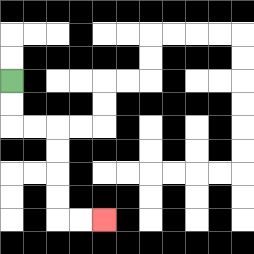{'start': '[0, 3]', 'end': '[4, 9]', 'path_directions': 'D,D,R,R,D,D,D,D,R,R', 'path_coordinates': '[[0, 3], [0, 4], [0, 5], [1, 5], [2, 5], [2, 6], [2, 7], [2, 8], [2, 9], [3, 9], [4, 9]]'}